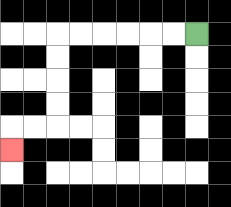{'start': '[8, 1]', 'end': '[0, 6]', 'path_directions': 'L,L,L,L,L,L,D,D,D,D,L,L,D', 'path_coordinates': '[[8, 1], [7, 1], [6, 1], [5, 1], [4, 1], [3, 1], [2, 1], [2, 2], [2, 3], [2, 4], [2, 5], [1, 5], [0, 5], [0, 6]]'}